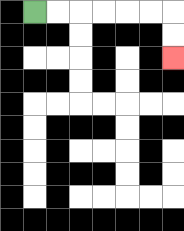{'start': '[1, 0]', 'end': '[7, 2]', 'path_directions': 'R,R,R,R,R,R,D,D', 'path_coordinates': '[[1, 0], [2, 0], [3, 0], [4, 0], [5, 0], [6, 0], [7, 0], [7, 1], [7, 2]]'}